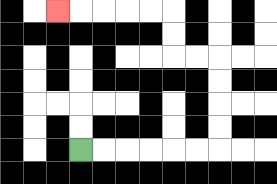{'start': '[3, 6]', 'end': '[2, 0]', 'path_directions': 'R,R,R,R,R,R,U,U,U,U,L,L,U,U,L,L,L,L,L', 'path_coordinates': '[[3, 6], [4, 6], [5, 6], [6, 6], [7, 6], [8, 6], [9, 6], [9, 5], [9, 4], [9, 3], [9, 2], [8, 2], [7, 2], [7, 1], [7, 0], [6, 0], [5, 0], [4, 0], [3, 0], [2, 0]]'}